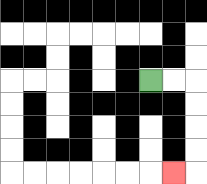{'start': '[6, 3]', 'end': '[7, 7]', 'path_directions': 'R,R,D,D,D,D,L', 'path_coordinates': '[[6, 3], [7, 3], [8, 3], [8, 4], [8, 5], [8, 6], [8, 7], [7, 7]]'}